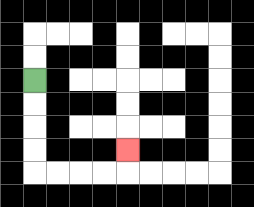{'start': '[1, 3]', 'end': '[5, 6]', 'path_directions': 'D,D,D,D,R,R,R,R,U', 'path_coordinates': '[[1, 3], [1, 4], [1, 5], [1, 6], [1, 7], [2, 7], [3, 7], [4, 7], [5, 7], [5, 6]]'}